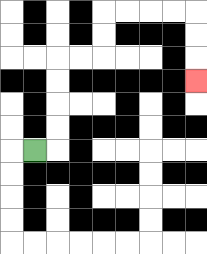{'start': '[1, 6]', 'end': '[8, 3]', 'path_directions': 'R,U,U,U,U,R,R,U,U,R,R,R,R,D,D,D', 'path_coordinates': '[[1, 6], [2, 6], [2, 5], [2, 4], [2, 3], [2, 2], [3, 2], [4, 2], [4, 1], [4, 0], [5, 0], [6, 0], [7, 0], [8, 0], [8, 1], [8, 2], [8, 3]]'}